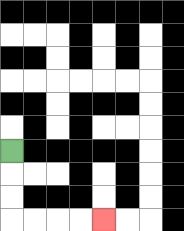{'start': '[0, 6]', 'end': '[4, 9]', 'path_directions': 'D,D,D,R,R,R,R', 'path_coordinates': '[[0, 6], [0, 7], [0, 8], [0, 9], [1, 9], [2, 9], [3, 9], [4, 9]]'}